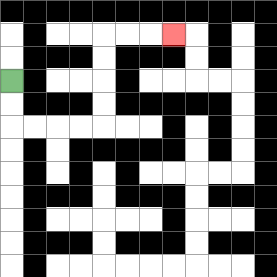{'start': '[0, 3]', 'end': '[7, 1]', 'path_directions': 'D,D,R,R,R,R,U,U,U,U,R,R,R', 'path_coordinates': '[[0, 3], [0, 4], [0, 5], [1, 5], [2, 5], [3, 5], [4, 5], [4, 4], [4, 3], [4, 2], [4, 1], [5, 1], [6, 1], [7, 1]]'}